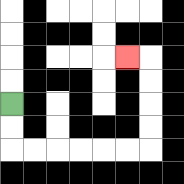{'start': '[0, 4]', 'end': '[5, 2]', 'path_directions': 'D,D,R,R,R,R,R,R,U,U,U,U,L', 'path_coordinates': '[[0, 4], [0, 5], [0, 6], [1, 6], [2, 6], [3, 6], [4, 6], [5, 6], [6, 6], [6, 5], [6, 4], [6, 3], [6, 2], [5, 2]]'}